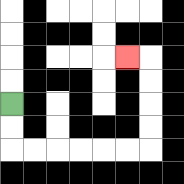{'start': '[0, 4]', 'end': '[5, 2]', 'path_directions': 'D,D,R,R,R,R,R,R,U,U,U,U,L', 'path_coordinates': '[[0, 4], [0, 5], [0, 6], [1, 6], [2, 6], [3, 6], [4, 6], [5, 6], [6, 6], [6, 5], [6, 4], [6, 3], [6, 2], [5, 2]]'}